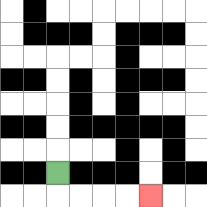{'start': '[2, 7]', 'end': '[6, 8]', 'path_directions': 'D,R,R,R,R', 'path_coordinates': '[[2, 7], [2, 8], [3, 8], [4, 8], [5, 8], [6, 8]]'}